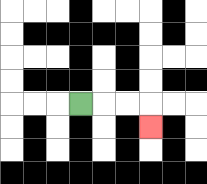{'start': '[3, 4]', 'end': '[6, 5]', 'path_directions': 'R,R,R,D', 'path_coordinates': '[[3, 4], [4, 4], [5, 4], [6, 4], [6, 5]]'}